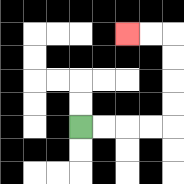{'start': '[3, 5]', 'end': '[5, 1]', 'path_directions': 'R,R,R,R,U,U,U,U,L,L', 'path_coordinates': '[[3, 5], [4, 5], [5, 5], [6, 5], [7, 5], [7, 4], [7, 3], [7, 2], [7, 1], [6, 1], [5, 1]]'}